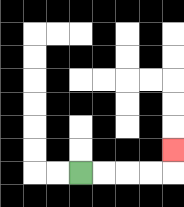{'start': '[3, 7]', 'end': '[7, 6]', 'path_directions': 'R,R,R,R,U', 'path_coordinates': '[[3, 7], [4, 7], [5, 7], [6, 7], [7, 7], [7, 6]]'}